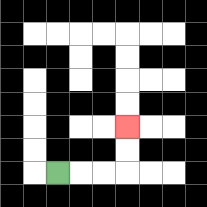{'start': '[2, 7]', 'end': '[5, 5]', 'path_directions': 'R,R,R,U,U', 'path_coordinates': '[[2, 7], [3, 7], [4, 7], [5, 7], [5, 6], [5, 5]]'}